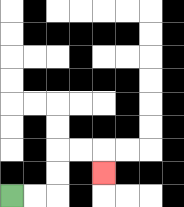{'start': '[0, 8]', 'end': '[4, 7]', 'path_directions': 'R,R,U,U,R,R,D', 'path_coordinates': '[[0, 8], [1, 8], [2, 8], [2, 7], [2, 6], [3, 6], [4, 6], [4, 7]]'}